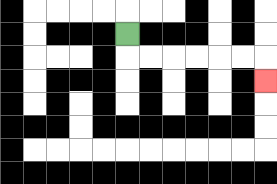{'start': '[5, 1]', 'end': '[11, 3]', 'path_directions': 'D,R,R,R,R,R,R,D', 'path_coordinates': '[[5, 1], [5, 2], [6, 2], [7, 2], [8, 2], [9, 2], [10, 2], [11, 2], [11, 3]]'}